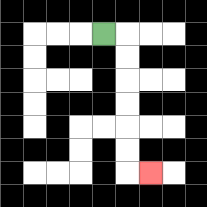{'start': '[4, 1]', 'end': '[6, 7]', 'path_directions': 'R,D,D,D,D,D,D,R', 'path_coordinates': '[[4, 1], [5, 1], [5, 2], [5, 3], [5, 4], [5, 5], [5, 6], [5, 7], [6, 7]]'}